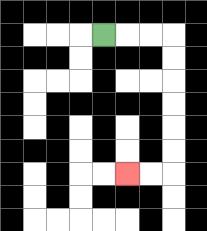{'start': '[4, 1]', 'end': '[5, 7]', 'path_directions': 'R,R,R,D,D,D,D,D,D,L,L', 'path_coordinates': '[[4, 1], [5, 1], [6, 1], [7, 1], [7, 2], [7, 3], [7, 4], [7, 5], [7, 6], [7, 7], [6, 7], [5, 7]]'}